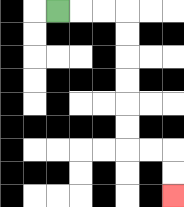{'start': '[2, 0]', 'end': '[7, 8]', 'path_directions': 'R,R,R,D,D,D,D,D,D,R,R,D,D', 'path_coordinates': '[[2, 0], [3, 0], [4, 0], [5, 0], [5, 1], [5, 2], [5, 3], [5, 4], [5, 5], [5, 6], [6, 6], [7, 6], [7, 7], [7, 8]]'}